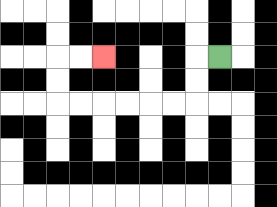{'start': '[9, 2]', 'end': '[4, 2]', 'path_directions': 'L,D,D,L,L,L,L,L,L,U,U,R,R', 'path_coordinates': '[[9, 2], [8, 2], [8, 3], [8, 4], [7, 4], [6, 4], [5, 4], [4, 4], [3, 4], [2, 4], [2, 3], [2, 2], [3, 2], [4, 2]]'}